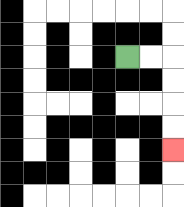{'start': '[5, 2]', 'end': '[7, 6]', 'path_directions': 'R,R,D,D,D,D', 'path_coordinates': '[[5, 2], [6, 2], [7, 2], [7, 3], [7, 4], [7, 5], [7, 6]]'}